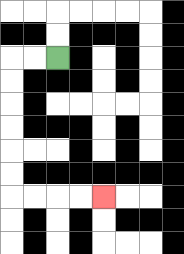{'start': '[2, 2]', 'end': '[4, 8]', 'path_directions': 'L,L,D,D,D,D,D,D,R,R,R,R', 'path_coordinates': '[[2, 2], [1, 2], [0, 2], [0, 3], [0, 4], [0, 5], [0, 6], [0, 7], [0, 8], [1, 8], [2, 8], [3, 8], [4, 8]]'}